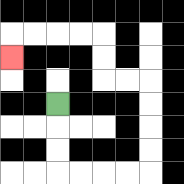{'start': '[2, 4]', 'end': '[0, 2]', 'path_directions': 'D,D,D,R,R,R,R,U,U,U,U,L,L,U,U,L,L,L,L,D', 'path_coordinates': '[[2, 4], [2, 5], [2, 6], [2, 7], [3, 7], [4, 7], [5, 7], [6, 7], [6, 6], [6, 5], [6, 4], [6, 3], [5, 3], [4, 3], [4, 2], [4, 1], [3, 1], [2, 1], [1, 1], [0, 1], [0, 2]]'}